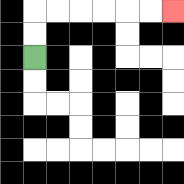{'start': '[1, 2]', 'end': '[7, 0]', 'path_directions': 'U,U,R,R,R,R,R,R', 'path_coordinates': '[[1, 2], [1, 1], [1, 0], [2, 0], [3, 0], [4, 0], [5, 0], [6, 0], [7, 0]]'}